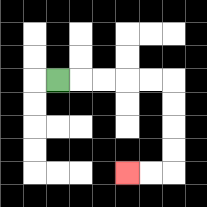{'start': '[2, 3]', 'end': '[5, 7]', 'path_directions': 'R,R,R,R,R,D,D,D,D,L,L', 'path_coordinates': '[[2, 3], [3, 3], [4, 3], [5, 3], [6, 3], [7, 3], [7, 4], [7, 5], [7, 6], [7, 7], [6, 7], [5, 7]]'}